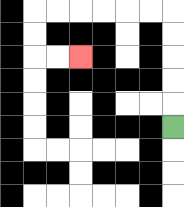{'start': '[7, 5]', 'end': '[3, 2]', 'path_directions': 'U,U,U,U,U,L,L,L,L,L,L,D,D,R,R', 'path_coordinates': '[[7, 5], [7, 4], [7, 3], [7, 2], [7, 1], [7, 0], [6, 0], [5, 0], [4, 0], [3, 0], [2, 0], [1, 0], [1, 1], [1, 2], [2, 2], [3, 2]]'}